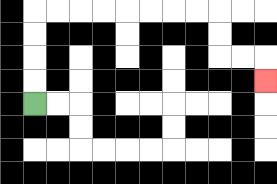{'start': '[1, 4]', 'end': '[11, 3]', 'path_directions': 'U,U,U,U,R,R,R,R,R,R,R,R,D,D,R,R,D', 'path_coordinates': '[[1, 4], [1, 3], [1, 2], [1, 1], [1, 0], [2, 0], [3, 0], [4, 0], [5, 0], [6, 0], [7, 0], [8, 0], [9, 0], [9, 1], [9, 2], [10, 2], [11, 2], [11, 3]]'}